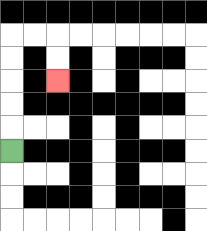{'start': '[0, 6]', 'end': '[2, 3]', 'path_directions': 'U,U,U,U,U,R,R,D,D', 'path_coordinates': '[[0, 6], [0, 5], [0, 4], [0, 3], [0, 2], [0, 1], [1, 1], [2, 1], [2, 2], [2, 3]]'}